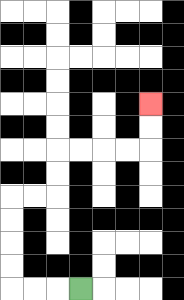{'start': '[3, 12]', 'end': '[6, 4]', 'path_directions': 'L,L,L,U,U,U,U,R,R,U,U,R,R,R,R,U,U', 'path_coordinates': '[[3, 12], [2, 12], [1, 12], [0, 12], [0, 11], [0, 10], [0, 9], [0, 8], [1, 8], [2, 8], [2, 7], [2, 6], [3, 6], [4, 6], [5, 6], [6, 6], [6, 5], [6, 4]]'}